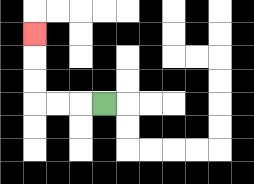{'start': '[4, 4]', 'end': '[1, 1]', 'path_directions': 'L,L,L,U,U,U', 'path_coordinates': '[[4, 4], [3, 4], [2, 4], [1, 4], [1, 3], [1, 2], [1, 1]]'}